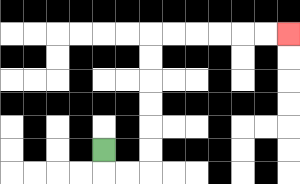{'start': '[4, 6]', 'end': '[12, 1]', 'path_directions': 'D,R,R,U,U,U,U,U,U,R,R,R,R,R,R', 'path_coordinates': '[[4, 6], [4, 7], [5, 7], [6, 7], [6, 6], [6, 5], [6, 4], [6, 3], [6, 2], [6, 1], [7, 1], [8, 1], [9, 1], [10, 1], [11, 1], [12, 1]]'}